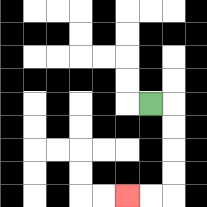{'start': '[6, 4]', 'end': '[5, 8]', 'path_directions': 'R,D,D,D,D,L,L', 'path_coordinates': '[[6, 4], [7, 4], [7, 5], [7, 6], [7, 7], [7, 8], [6, 8], [5, 8]]'}